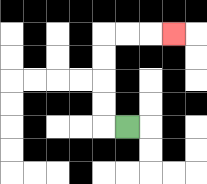{'start': '[5, 5]', 'end': '[7, 1]', 'path_directions': 'L,U,U,U,U,R,R,R', 'path_coordinates': '[[5, 5], [4, 5], [4, 4], [4, 3], [4, 2], [4, 1], [5, 1], [6, 1], [7, 1]]'}